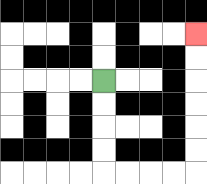{'start': '[4, 3]', 'end': '[8, 1]', 'path_directions': 'D,D,D,D,R,R,R,R,U,U,U,U,U,U', 'path_coordinates': '[[4, 3], [4, 4], [4, 5], [4, 6], [4, 7], [5, 7], [6, 7], [7, 7], [8, 7], [8, 6], [8, 5], [8, 4], [8, 3], [8, 2], [8, 1]]'}